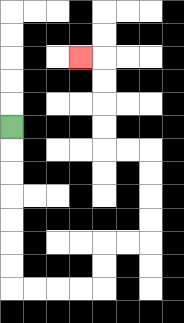{'start': '[0, 5]', 'end': '[3, 2]', 'path_directions': 'D,D,D,D,D,D,D,R,R,R,R,U,U,R,R,U,U,U,U,L,L,U,U,U,U,L', 'path_coordinates': '[[0, 5], [0, 6], [0, 7], [0, 8], [0, 9], [0, 10], [0, 11], [0, 12], [1, 12], [2, 12], [3, 12], [4, 12], [4, 11], [4, 10], [5, 10], [6, 10], [6, 9], [6, 8], [6, 7], [6, 6], [5, 6], [4, 6], [4, 5], [4, 4], [4, 3], [4, 2], [3, 2]]'}